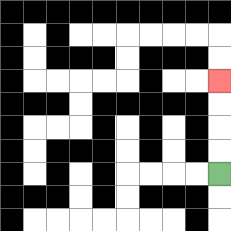{'start': '[9, 7]', 'end': '[9, 3]', 'path_directions': 'U,U,U,U', 'path_coordinates': '[[9, 7], [9, 6], [9, 5], [9, 4], [9, 3]]'}